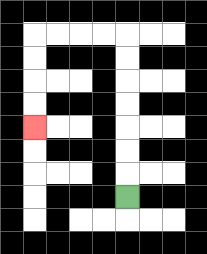{'start': '[5, 8]', 'end': '[1, 5]', 'path_directions': 'U,U,U,U,U,U,U,L,L,L,L,D,D,D,D', 'path_coordinates': '[[5, 8], [5, 7], [5, 6], [5, 5], [5, 4], [5, 3], [5, 2], [5, 1], [4, 1], [3, 1], [2, 1], [1, 1], [1, 2], [1, 3], [1, 4], [1, 5]]'}